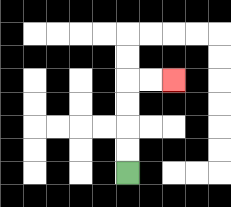{'start': '[5, 7]', 'end': '[7, 3]', 'path_directions': 'U,U,U,U,R,R', 'path_coordinates': '[[5, 7], [5, 6], [5, 5], [5, 4], [5, 3], [6, 3], [7, 3]]'}